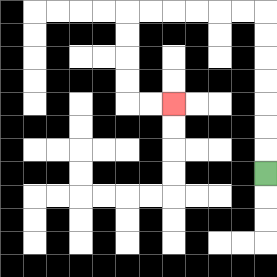{'start': '[11, 7]', 'end': '[7, 4]', 'path_directions': 'U,U,U,U,U,U,U,L,L,L,L,L,L,D,D,D,D,R,R', 'path_coordinates': '[[11, 7], [11, 6], [11, 5], [11, 4], [11, 3], [11, 2], [11, 1], [11, 0], [10, 0], [9, 0], [8, 0], [7, 0], [6, 0], [5, 0], [5, 1], [5, 2], [5, 3], [5, 4], [6, 4], [7, 4]]'}